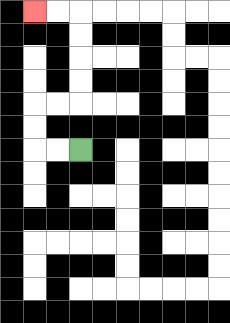{'start': '[3, 6]', 'end': '[1, 0]', 'path_directions': 'L,L,U,U,R,R,U,U,U,U,L,L', 'path_coordinates': '[[3, 6], [2, 6], [1, 6], [1, 5], [1, 4], [2, 4], [3, 4], [3, 3], [3, 2], [3, 1], [3, 0], [2, 0], [1, 0]]'}